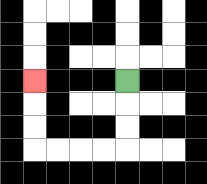{'start': '[5, 3]', 'end': '[1, 3]', 'path_directions': 'D,D,D,L,L,L,L,U,U,U', 'path_coordinates': '[[5, 3], [5, 4], [5, 5], [5, 6], [4, 6], [3, 6], [2, 6], [1, 6], [1, 5], [1, 4], [1, 3]]'}